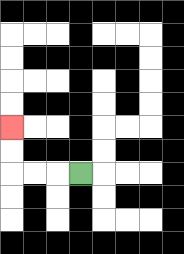{'start': '[3, 7]', 'end': '[0, 5]', 'path_directions': 'L,L,L,U,U', 'path_coordinates': '[[3, 7], [2, 7], [1, 7], [0, 7], [0, 6], [0, 5]]'}